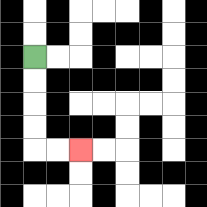{'start': '[1, 2]', 'end': '[3, 6]', 'path_directions': 'D,D,D,D,R,R', 'path_coordinates': '[[1, 2], [1, 3], [1, 4], [1, 5], [1, 6], [2, 6], [3, 6]]'}